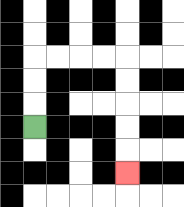{'start': '[1, 5]', 'end': '[5, 7]', 'path_directions': 'U,U,U,R,R,R,R,D,D,D,D,D', 'path_coordinates': '[[1, 5], [1, 4], [1, 3], [1, 2], [2, 2], [3, 2], [4, 2], [5, 2], [5, 3], [5, 4], [5, 5], [5, 6], [5, 7]]'}